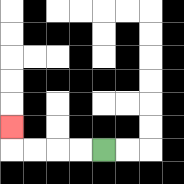{'start': '[4, 6]', 'end': '[0, 5]', 'path_directions': 'L,L,L,L,U', 'path_coordinates': '[[4, 6], [3, 6], [2, 6], [1, 6], [0, 6], [0, 5]]'}